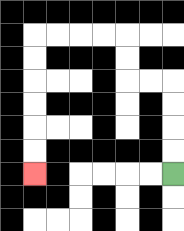{'start': '[7, 7]', 'end': '[1, 7]', 'path_directions': 'U,U,U,U,L,L,U,U,L,L,L,L,D,D,D,D,D,D', 'path_coordinates': '[[7, 7], [7, 6], [7, 5], [7, 4], [7, 3], [6, 3], [5, 3], [5, 2], [5, 1], [4, 1], [3, 1], [2, 1], [1, 1], [1, 2], [1, 3], [1, 4], [1, 5], [1, 6], [1, 7]]'}